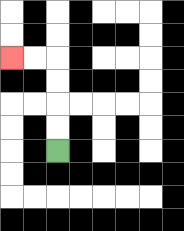{'start': '[2, 6]', 'end': '[0, 2]', 'path_directions': 'U,U,U,U,L,L', 'path_coordinates': '[[2, 6], [2, 5], [2, 4], [2, 3], [2, 2], [1, 2], [0, 2]]'}